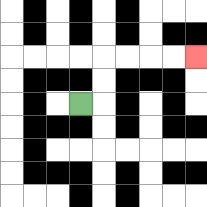{'start': '[3, 4]', 'end': '[8, 2]', 'path_directions': 'R,U,U,R,R,R,R', 'path_coordinates': '[[3, 4], [4, 4], [4, 3], [4, 2], [5, 2], [6, 2], [7, 2], [8, 2]]'}